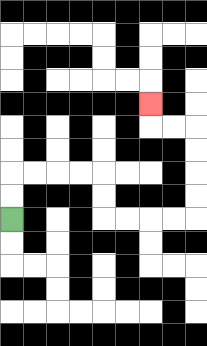{'start': '[0, 9]', 'end': '[6, 4]', 'path_directions': 'U,U,R,R,R,R,D,D,R,R,R,R,U,U,U,U,L,L,U', 'path_coordinates': '[[0, 9], [0, 8], [0, 7], [1, 7], [2, 7], [3, 7], [4, 7], [4, 8], [4, 9], [5, 9], [6, 9], [7, 9], [8, 9], [8, 8], [8, 7], [8, 6], [8, 5], [7, 5], [6, 5], [6, 4]]'}